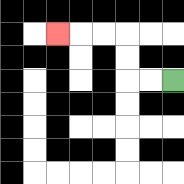{'start': '[7, 3]', 'end': '[2, 1]', 'path_directions': 'L,L,U,U,L,L,L', 'path_coordinates': '[[7, 3], [6, 3], [5, 3], [5, 2], [5, 1], [4, 1], [3, 1], [2, 1]]'}